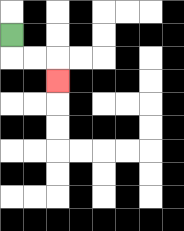{'start': '[0, 1]', 'end': '[2, 3]', 'path_directions': 'D,R,R,D', 'path_coordinates': '[[0, 1], [0, 2], [1, 2], [2, 2], [2, 3]]'}